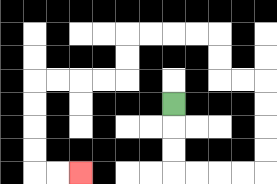{'start': '[7, 4]', 'end': '[3, 7]', 'path_directions': 'D,D,D,R,R,R,R,U,U,U,U,L,L,U,U,L,L,L,L,D,D,L,L,L,L,D,D,D,D,R,R', 'path_coordinates': '[[7, 4], [7, 5], [7, 6], [7, 7], [8, 7], [9, 7], [10, 7], [11, 7], [11, 6], [11, 5], [11, 4], [11, 3], [10, 3], [9, 3], [9, 2], [9, 1], [8, 1], [7, 1], [6, 1], [5, 1], [5, 2], [5, 3], [4, 3], [3, 3], [2, 3], [1, 3], [1, 4], [1, 5], [1, 6], [1, 7], [2, 7], [3, 7]]'}